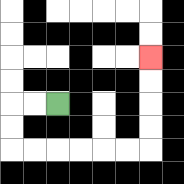{'start': '[2, 4]', 'end': '[6, 2]', 'path_directions': 'L,L,D,D,R,R,R,R,R,R,U,U,U,U', 'path_coordinates': '[[2, 4], [1, 4], [0, 4], [0, 5], [0, 6], [1, 6], [2, 6], [3, 6], [4, 6], [5, 6], [6, 6], [6, 5], [6, 4], [6, 3], [6, 2]]'}